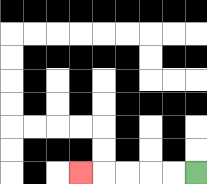{'start': '[8, 7]', 'end': '[3, 7]', 'path_directions': 'L,L,L,L,L', 'path_coordinates': '[[8, 7], [7, 7], [6, 7], [5, 7], [4, 7], [3, 7]]'}